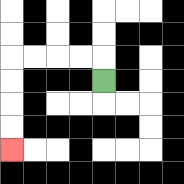{'start': '[4, 3]', 'end': '[0, 6]', 'path_directions': 'U,L,L,L,L,D,D,D,D', 'path_coordinates': '[[4, 3], [4, 2], [3, 2], [2, 2], [1, 2], [0, 2], [0, 3], [0, 4], [0, 5], [0, 6]]'}